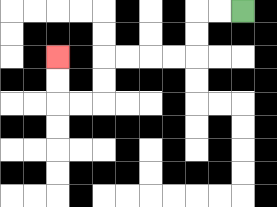{'start': '[10, 0]', 'end': '[2, 2]', 'path_directions': 'L,L,D,D,L,L,L,L,D,D,L,L,U,U', 'path_coordinates': '[[10, 0], [9, 0], [8, 0], [8, 1], [8, 2], [7, 2], [6, 2], [5, 2], [4, 2], [4, 3], [4, 4], [3, 4], [2, 4], [2, 3], [2, 2]]'}